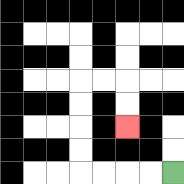{'start': '[7, 7]', 'end': '[5, 5]', 'path_directions': 'L,L,L,L,U,U,U,U,R,R,D,D', 'path_coordinates': '[[7, 7], [6, 7], [5, 7], [4, 7], [3, 7], [3, 6], [3, 5], [3, 4], [3, 3], [4, 3], [5, 3], [5, 4], [5, 5]]'}